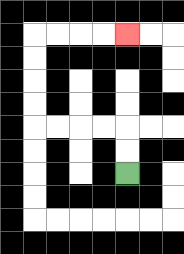{'start': '[5, 7]', 'end': '[5, 1]', 'path_directions': 'U,U,L,L,L,L,U,U,U,U,R,R,R,R', 'path_coordinates': '[[5, 7], [5, 6], [5, 5], [4, 5], [3, 5], [2, 5], [1, 5], [1, 4], [1, 3], [1, 2], [1, 1], [2, 1], [3, 1], [4, 1], [5, 1]]'}